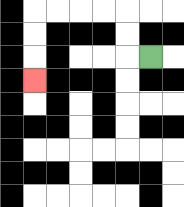{'start': '[6, 2]', 'end': '[1, 3]', 'path_directions': 'L,U,U,L,L,L,L,D,D,D', 'path_coordinates': '[[6, 2], [5, 2], [5, 1], [5, 0], [4, 0], [3, 0], [2, 0], [1, 0], [1, 1], [1, 2], [1, 3]]'}